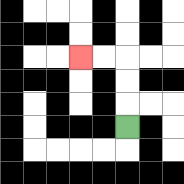{'start': '[5, 5]', 'end': '[3, 2]', 'path_directions': 'U,U,U,L,L', 'path_coordinates': '[[5, 5], [5, 4], [5, 3], [5, 2], [4, 2], [3, 2]]'}